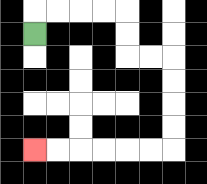{'start': '[1, 1]', 'end': '[1, 6]', 'path_directions': 'U,R,R,R,R,D,D,R,R,D,D,D,D,L,L,L,L,L,L', 'path_coordinates': '[[1, 1], [1, 0], [2, 0], [3, 0], [4, 0], [5, 0], [5, 1], [5, 2], [6, 2], [7, 2], [7, 3], [7, 4], [7, 5], [7, 6], [6, 6], [5, 6], [4, 6], [3, 6], [2, 6], [1, 6]]'}